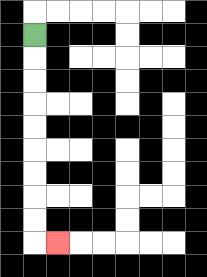{'start': '[1, 1]', 'end': '[2, 10]', 'path_directions': 'D,D,D,D,D,D,D,D,D,R', 'path_coordinates': '[[1, 1], [1, 2], [1, 3], [1, 4], [1, 5], [1, 6], [1, 7], [1, 8], [1, 9], [1, 10], [2, 10]]'}